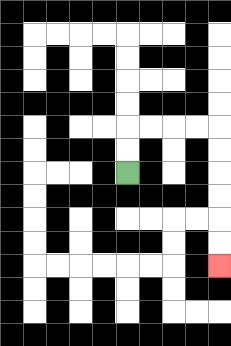{'start': '[5, 7]', 'end': '[9, 11]', 'path_directions': 'U,U,R,R,R,R,D,D,D,D,D,D', 'path_coordinates': '[[5, 7], [5, 6], [5, 5], [6, 5], [7, 5], [8, 5], [9, 5], [9, 6], [9, 7], [9, 8], [9, 9], [9, 10], [9, 11]]'}